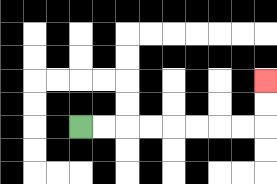{'start': '[3, 5]', 'end': '[11, 3]', 'path_directions': 'R,R,R,R,R,R,R,R,U,U', 'path_coordinates': '[[3, 5], [4, 5], [5, 5], [6, 5], [7, 5], [8, 5], [9, 5], [10, 5], [11, 5], [11, 4], [11, 3]]'}